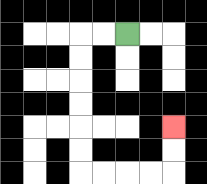{'start': '[5, 1]', 'end': '[7, 5]', 'path_directions': 'L,L,D,D,D,D,D,D,R,R,R,R,U,U', 'path_coordinates': '[[5, 1], [4, 1], [3, 1], [3, 2], [3, 3], [3, 4], [3, 5], [3, 6], [3, 7], [4, 7], [5, 7], [6, 7], [7, 7], [7, 6], [7, 5]]'}